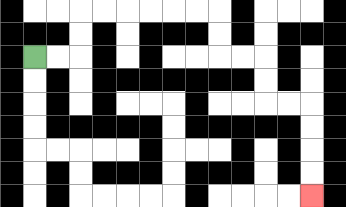{'start': '[1, 2]', 'end': '[13, 8]', 'path_directions': 'R,R,U,U,R,R,R,R,R,R,D,D,R,R,D,D,R,R,D,D,D,D', 'path_coordinates': '[[1, 2], [2, 2], [3, 2], [3, 1], [3, 0], [4, 0], [5, 0], [6, 0], [7, 0], [8, 0], [9, 0], [9, 1], [9, 2], [10, 2], [11, 2], [11, 3], [11, 4], [12, 4], [13, 4], [13, 5], [13, 6], [13, 7], [13, 8]]'}